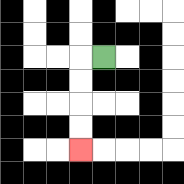{'start': '[4, 2]', 'end': '[3, 6]', 'path_directions': 'L,D,D,D,D', 'path_coordinates': '[[4, 2], [3, 2], [3, 3], [3, 4], [3, 5], [3, 6]]'}